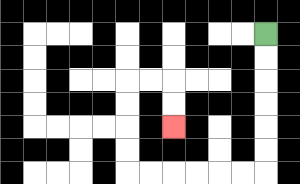{'start': '[11, 1]', 'end': '[7, 5]', 'path_directions': 'D,D,D,D,D,D,L,L,L,L,L,L,U,U,U,U,R,R,D,D', 'path_coordinates': '[[11, 1], [11, 2], [11, 3], [11, 4], [11, 5], [11, 6], [11, 7], [10, 7], [9, 7], [8, 7], [7, 7], [6, 7], [5, 7], [5, 6], [5, 5], [5, 4], [5, 3], [6, 3], [7, 3], [7, 4], [7, 5]]'}